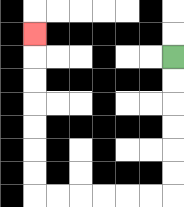{'start': '[7, 2]', 'end': '[1, 1]', 'path_directions': 'D,D,D,D,D,D,L,L,L,L,L,L,U,U,U,U,U,U,U', 'path_coordinates': '[[7, 2], [7, 3], [7, 4], [7, 5], [7, 6], [7, 7], [7, 8], [6, 8], [5, 8], [4, 8], [3, 8], [2, 8], [1, 8], [1, 7], [1, 6], [1, 5], [1, 4], [1, 3], [1, 2], [1, 1]]'}